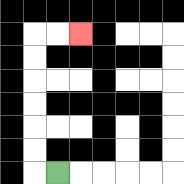{'start': '[2, 7]', 'end': '[3, 1]', 'path_directions': 'L,U,U,U,U,U,U,R,R', 'path_coordinates': '[[2, 7], [1, 7], [1, 6], [1, 5], [1, 4], [1, 3], [1, 2], [1, 1], [2, 1], [3, 1]]'}